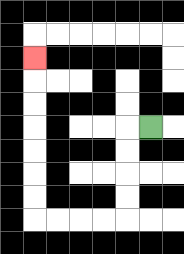{'start': '[6, 5]', 'end': '[1, 2]', 'path_directions': 'L,D,D,D,D,L,L,L,L,U,U,U,U,U,U,U', 'path_coordinates': '[[6, 5], [5, 5], [5, 6], [5, 7], [5, 8], [5, 9], [4, 9], [3, 9], [2, 9], [1, 9], [1, 8], [1, 7], [1, 6], [1, 5], [1, 4], [1, 3], [1, 2]]'}